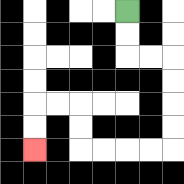{'start': '[5, 0]', 'end': '[1, 6]', 'path_directions': 'D,D,R,R,D,D,D,D,L,L,L,L,U,U,L,L,D,D', 'path_coordinates': '[[5, 0], [5, 1], [5, 2], [6, 2], [7, 2], [7, 3], [7, 4], [7, 5], [7, 6], [6, 6], [5, 6], [4, 6], [3, 6], [3, 5], [3, 4], [2, 4], [1, 4], [1, 5], [1, 6]]'}